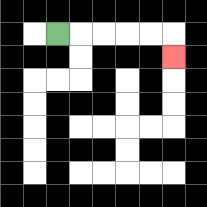{'start': '[2, 1]', 'end': '[7, 2]', 'path_directions': 'R,R,R,R,R,D', 'path_coordinates': '[[2, 1], [3, 1], [4, 1], [5, 1], [6, 1], [7, 1], [7, 2]]'}